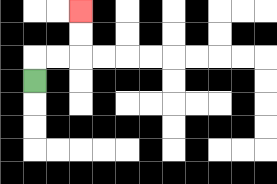{'start': '[1, 3]', 'end': '[3, 0]', 'path_directions': 'U,R,R,U,U', 'path_coordinates': '[[1, 3], [1, 2], [2, 2], [3, 2], [3, 1], [3, 0]]'}